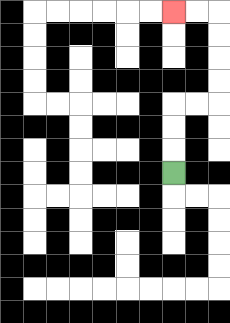{'start': '[7, 7]', 'end': '[7, 0]', 'path_directions': 'U,U,U,R,R,U,U,U,U,L,L', 'path_coordinates': '[[7, 7], [7, 6], [7, 5], [7, 4], [8, 4], [9, 4], [9, 3], [9, 2], [9, 1], [9, 0], [8, 0], [7, 0]]'}